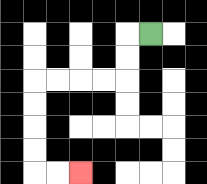{'start': '[6, 1]', 'end': '[3, 7]', 'path_directions': 'L,D,D,L,L,L,L,D,D,D,D,R,R', 'path_coordinates': '[[6, 1], [5, 1], [5, 2], [5, 3], [4, 3], [3, 3], [2, 3], [1, 3], [1, 4], [1, 5], [1, 6], [1, 7], [2, 7], [3, 7]]'}